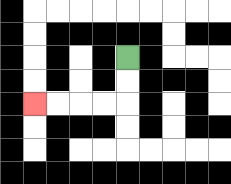{'start': '[5, 2]', 'end': '[1, 4]', 'path_directions': 'D,D,L,L,L,L', 'path_coordinates': '[[5, 2], [5, 3], [5, 4], [4, 4], [3, 4], [2, 4], [1, 4]]'}